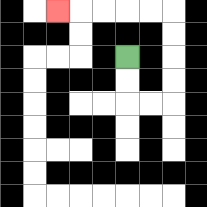{'start': '[5, 2]', 'end': '[2, 0]', 'path_directions': 'D,D,R,R,U,U,U,U,L,L,L,L,L', 'path_coordinates': '[[5, 2], [5, 3], [5, 4], [6, 4], [7, 4], [7, 3], [7, 2], [7, 1], [7, 0], [6, 0], [5, 0], [4, 0], [3, 0], [2, 0]]'}